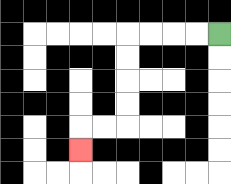{'start': '[9, 1]', 'end': '[3, 6]', 'path_directions': 'L,L,L,L,D,D,D,D,L,L,D', 'path_coordinates': '[[9, 1], [8, 1], [7, 1], [6, 1], [5, 1], [5, 2], [5, 3], [5, 4], [5, 5], [4, 5], [3, 5], [3, 6]]'}